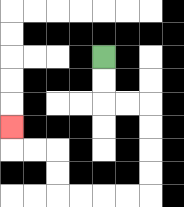{'start': '[4, 2]', 'end': '[0, 5]', 'path_directions': 'D,D,R,R,D,D,D,D,L,L,L,L,U,U,L,L,U', 'path_coordinates': '[[4, 2], [4, 3], [4, 4], [5, 4], [6, 4], [6, 5], [6, 6], [6, 7], [6, 8], [5, 8], [4, 8], [3, 8], [2, 8], [2, 7], [2, 6], [1, 6], [0, 6], [0, 5]]'}